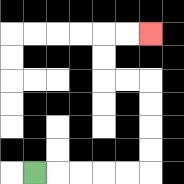{'start': '[1, 7]', 'end': '[6, 1]', 'path_directions': 'R,R,R,R,R,U,U,U,U,L,L,U,U,R,R', 'path_coordinates': '[[1, 7], [2, 7], [3, 7], [4, 7], [5, 7], [6, 7], [6, 6], [6, 5], [6, 4], [6, 3], [5, 3], [4, 3], [4, 2], [4, 1], [5, 1], [6, 1]]'}